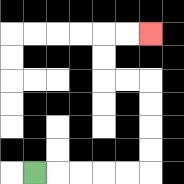{'start': '[1, 7]', 'end': '[6, 1]', 'path_directions': 'R,R,R,R,R,U,U,U,U,L,L,U,U,R,R', 'path_coordinates': '[[1, 7], [2, 7], [3, 7], [4, 7], [5, 7], [6, 7], [6, 6], [6, 5], [6, 4], [6, 3], [5, 3], [4, 3], [4, 2], [4, 1], [5, 1], [6, 1]]'}